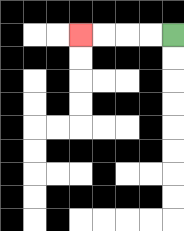{'start': '[7, 1]', 'end': '[3, 1]', 'path_directions': 'L,L,L,L', 'path_coordinates': '[[7, 1], [6, 1], [5, 1], [4, 1], [3, 1]]'}